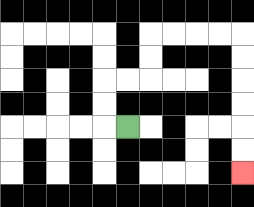{'start': '[5, 5]', 'end': '[10, 7]', 'path_directions': 'L,U,U,R,R,U,U,R,R,R,R,D,D,D,D,D,D', 'path_coordinates': '[[5, 5], [4, 5], [4, 4], [4, 3], [5, 3], [6, 3], [6, 2], [6, 1], [7, 1], [8, 1], [9, 1], [10, 1], [10, 2], [10, 3], [10, 4], [10, 5], [10, 6], [10, 7]]'}